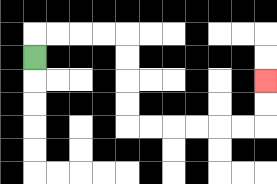{'start': '[1, 2]', 'end': '[11, 3]', 'path_directions': 'U,R,R,R,R,D,D,D,D,R,R,R,R,R,R,U,U', 'path_coordinates': '[[1, 2], [1, 1], [2, 1], [3, 1], [4, 1], [5, 1], [5, 2], [5, 3], [5, 4], [5, 5], [6, 5], [7, 5], [8, 5], [9, 5], [10, 5], [11, 5], [11, 4], [11, 3]]'}